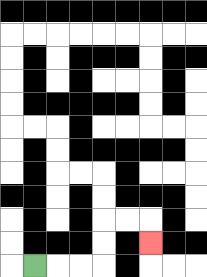{'start': '[1, 11]', 'end': '[6, 10]', 'path_directions': 'R,R,R,U,U,R,R,D', 'path_coordinates': '[[1, 11], [2, 11], [3, 11], [4, 11], [4, 10], [4, 9], [5, 9], [6, 9], [6, 10]]'}